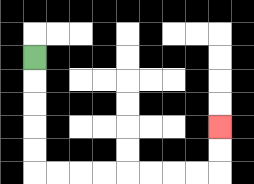{'start': '[1, 2]', 'end': '[9, 5]', 'path_directions': 'D,D,D,D,D,R,R,R,R,R,R,R,R,U,U', 'path_coordinates': '[[1, 2], [1, 3], [1, 4], [1, 5], [1, 6], [1, 7], [2, 7], [3, 7], [4, 7], [5, 7], [6, 7], [7, 7], [8, 7], [9, 7], [9, 6], [9, 5]]'}